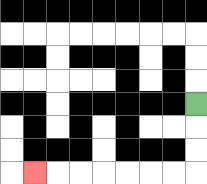{'start': '[8, 4]', 'end': '[1, 7]', 'path_directions': 'D,D,D,L,L,L,L,L,L,L', 'path_coordinates': '[[8, 4], [8, 5], [8, 6], [8, 7], [7, 7], [6, 7], [5, 7], [4, 7], [3, 7], [2, 7], [1, 7]]'}